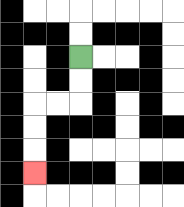{'start': '[3, 2]', 'end': '[1, 7]', 'path_directions': 'D,D,L,L,D,D,D', 'path_coordinates': '[[3, 2], [3, 3], [3, 4], [2, 4], [1, 4], [1, 5], [1, 6], [1, 7]]'}